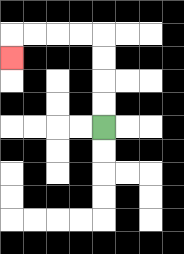{'start': '[4, 5]', 'end': '[0, 2]', 'path_directions': 'U,U,U,U,L,L,L,L,D', 'path_coordinates': '[[4, 5], [4, 4], [4, 3], [4, 2], [4, 1], [3, 1], [2, 1], [1, 1], [0, 1], [0, 2]]'}